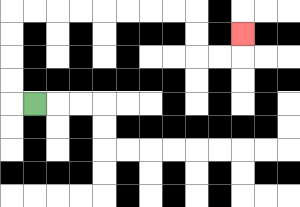{'start': '[1, 4]', 'end': '[10, 1]', 'path_directions': 'L,U,U,U,U,R,R,R,R,R,R,R,R,D,D,R,R,U', 'path_coordinates': '[[1, 4], [0, 4], [0, 3], [0, 2], [0, 1], [0, 0], [1, 0], [2, 0], [3, 0], [4, 0], [5, 0], [6, 0], [7, 0], [8, 0], [8, 1], [8, 2], [9, 2], [10, 2], [10, 1]]'}